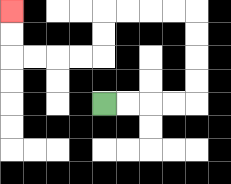{'start': '[4, 4]', 'end': '[0, 0]', 'path_directions': 'R,R,R,R,U,U,U,U,L,L,L,L,D,D,L,L,L,L,U,U', 'path_coordinates': '[[4, 4], [5, 4], [6, 4], [7, 4], [8, 4], [8, 3], [8, 2], [8, 1], [8, 0], [7, 0], [6, 0], [5, 0], [4, 0], [4, 1], [4, 2], [3, 2], [2, 2], [1, 2], [0, 2], [0, 1], [0, 0]]'}